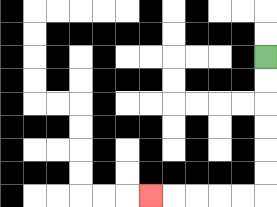{'start': '[11, 2]', 'end': '[6, 8]', 'path_directions': 'D,D,D,D,D,D,L,L,L,L,L', 'path_coordinates': '[[11, 2], [11, 3], [11, 4], [11, 5], [11, 6], [11, 7], [11, 8], [10, 8], [9, 8], [8, 8], [7, 8], [6, 8]]'}